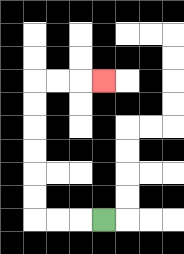{'start': '[4, 9]', 'end': '[4, 3]', 'path_directions': 'L,L,L,U,U,U,U,U,U,R,R,R', 'path_coordinates': '[[4, 9], [3, 9], [2, 9], [1, 9], [1, 8], [1, 7], [1, 6], [1, 5], [1, 4], [1, 3], [2, 3], [3, 3], [4, 3]]'}